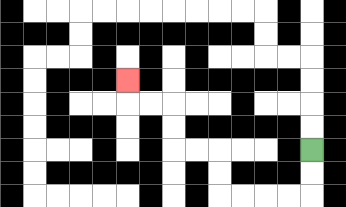{'start': '[13, 6]', 'end': '[5, 3]', 'path_directions': 'D,D,L,L,L,L,U,U,L,L,U,U,L,L,U', 'path_coordinates': '[[13, 6], [13, 7], [13, 8], [12, 8], [11, 8], [10, 8], [9, 8], [9, 7], [9, 6], [8, 6], [7, 6], [7, 5], [7, 4], [6, 4], [5, 4], [5, 3]]'}